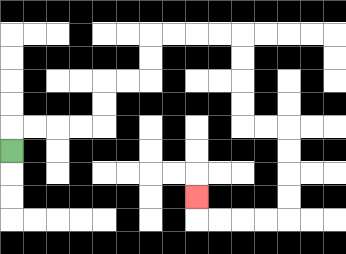{'start': '[0, 6]', 'end': '[8, 8]', 'path_directions': 'U,R,R,R,R,U,U,R,R,U,U,R,R,R,R,D,D,D,D,R,R,D,D,D,D,L,L,L,L,U', 'path_coordinates': '[[0, 6], [0, 5], [1, 5], [2, 5], [3, 5], [4, 5], [4, 4], [4, 3], [5, 3], [6, 3], [6, 2], [6, 1], [7, 1], [8, 1], [9, 1], [10, 1], [10, 2], [10, 3], [10, 4], [10, 5], [11, 5], [12, 5], [12, 6], [12, 7], [12, 8], [12, 9], [11, 9], [10, 9], [9, 9], [8, 9], [8, 8]]'}